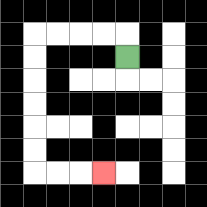{'start': '[5, 2]', 'end': '[4, 7]', 'path_directions': 'U,L,L,L,L,D,D,D,D,D,D,R,R,R', 'path_coordinates': '[[5, 2], [5, 1], [4, 1], [3, 1], [2, 1], [1, 1], [1, 2], [1, 3], [1, 4], [1, 5], [1, 6], [1, 7], [2, 7], [3, 7], [4, 7]]'}